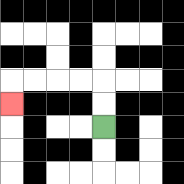{'start': '[4, 5]', 'end': '[0, 4]', 'path_directions': 'U,U,L,L,L,L,D', 'path_coordinates': '[[4, 5], [4, 4], [4, 3], [3, 3], [2, 3], [1, 3], [0, 3], [0, 4]]'}